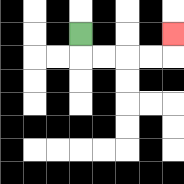{'start': '[3, 1]', 'end': '[7, 1]', 'path_directions': 'D,R,R,R,R,U', 'path_coordinates': '[[3, 1], [3, 2], [4, 2], [5, 2], [6, 2], [7, 2], [7, 1]]'}